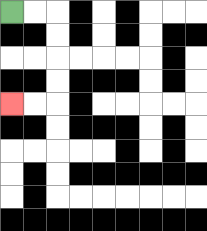{'start': '[0, 0]', 'end': '[0, 4]', 'path_directions': 'R,R,D,D,D,D,L,L', 'path_coordinates': '[[0, 0], [1, 0], [2, 0], [2, 1], [2, 2], [2, 3], [2, 4], [1, 4], [0, 4]]'}